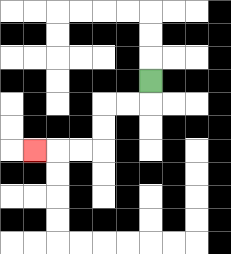{'start': '[6, 3]', 'end': '[1, 6]', 'path_directions': 'D,L,L,D,D,L,L,L', 'path_coordinates': '[[6, 3], [6, 4], [5, 4], [4, 4], [4, 5], [4, 6], [3, 6], [2, 6], [1, 6]]'}